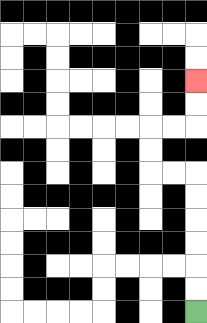{'start': '[8, 13]', 'end': '[8, 3]', 'path_directions': 'U,U,U,U,U,U,L,L,U,U,R,R,U,U', 'path_coordinates': '[[8, 13], [8, 12], [8, 11], [8, 10], [8, 9], [8, 8], [8, 7], [7, 7], [6, 7], [6, 6], [6, 5], [7, 5], [8, 5], [8, 4], [8, 3]]'}